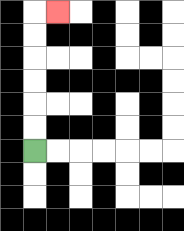{'start': '[1, 6]', 'end': '[2, 0]', 'path_directions': 'U,U,U,U,U,U,R', 'path_coordinates': '[[1, 6], [1, 5], [1, 4], [1, 3], [1, 2], [1, 1], [1, 0], [2, 0]]'}